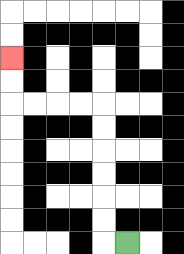{'start': '[5, 10]', 'end': '[0, 2]', 'path_directions': 'L,U,U,U,U,U,U,L,L,L,L,U,U', 'path_coordinates': '[[5, 10], [4, 10], [4, 9], [4, 8], [4, 7], [4, 6], [4, 5], [4, 4], [3, 4], [2, 4], [1, 4], [0, 4], [0, 3], [0, 2]]'}